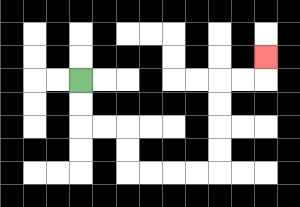{'start': '[3, 3]', 'end': '[11, 2]', 'path_directions': 'D,D,R,R,D,D,R,R,R,R,U,U,U,U,R,R,U', 'path_coordinates': '[[3, 3], [3, 4], [3, 5], [4, 5], [5, 5], [5, 6], [5, 7], [6, 7], [7, 7], [8, 7], [9, 7], [9, 6], [9, 5], [9, 4], [9, 3], [10, 3], [11, 3], [11, 2]]'}